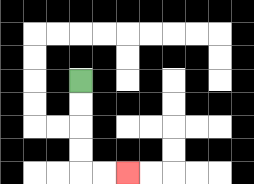{'start': '[3, 3]', 'end': '[5, 7]', 'path_directions': 'D,D,D,D,R,R', 'path_coordinates': '[[3, 3], [3, 4], [3, 5], [3, 6], [3, 7], [4, 7], [5, 7]]'}